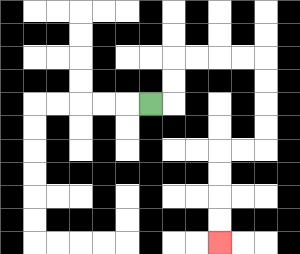{'start': '[6, 4]', 'end': '[9, 10]', 'path_directions': 'R,U,U,R,R,R,R,D,D,D,D,L,L,D,D,D,D', 'path_coordinates': '[[6, 4], [7, 4], [7, 3], [7, 2], [8, 2], [9, 2], [10, 2], [11, 2], [11, 3], [11, 4], [11, 5], [11, 6], [10, 6], [9, 6], [9, 7], [9, 8], [9, 9], [9, 10]]'}